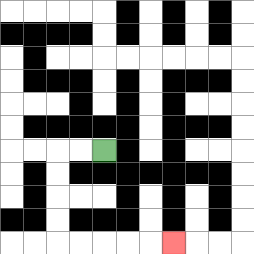{'start': '[4, 6]', 'end': '[7, 10]', 'path_directions': 'L,L,D,D,D,D,R,R,R,R,R', 'path_coordinates': '[[4, 6], [3, 6], [2, 6], [2, 7], [2, 8], [2, 9], [2, 10], [3, 10], [4, 10], [5, 10], [6, 10], [7, 10]]'}